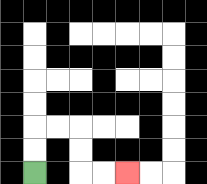{'start': '[1, 7]', 'end': '[5, 7]', 'path_directions': 'U,U,R,R,D,D,R,R', 'path_coordinates': '[[1, 7], [1, 6], [1, 5], [2, 5], [3, 5], [3, 6], [3, 7], [4, 7], [5, 7]]'}